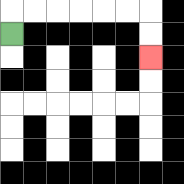{'start': '[0, 1]', 'end': '[6, 2]', 'path_directions': 'U,R,R,R,R,R,R,D,D', 'path_coordinates': '[[0, 1], [0, 0], [1, 0], [2, 0], [3, 0], [4, 0], [5, 0], [6, 0], [6, 1], [6, 2]]'}